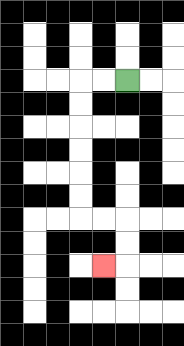{'start': '[5, 3]', 'end': '[4, 11]', 'path_directions': 'L,L,D,D,D,D,D,D,R,R,D,D,L', 'path_coordinates': '[[5, 3], [4, 3], [3, 3], [3, 4], [3, 5], [3, 6], [3, 7], [3, 8], [3, 9], [4, 9], [5, 9], [5, 10], [5, 11], [4, 11]]'}